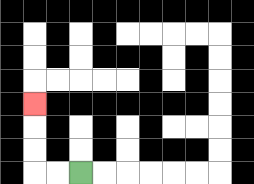{'start': '[3, 7]', 'end': '[1, 4]', 'path_directions': 'L,L,U,U,U', 'path_coordinates': '[[3, 7], [2, 7], [1, 7], [1, 6], [1, 5], [1, 4]]'}